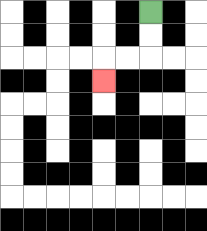{'start': '[6, 0]', 'end': '[4, 3]', 'path_directions': 'D,D,L,L,D', 'path_coordinates': '[[6, 0], [6, 1], [6, 2], [5, 2], [4, 2], [4, 3]]'}